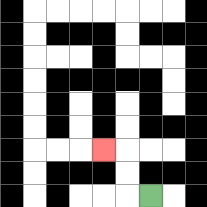{'start': '[6, 8]', 'end': '[4, 6]', 'path_directions': 'L,U,U,L', 'path_coordinates': '[[6, 8], [5, 8], [5, 7], [5, 6], [4, 6]]'}